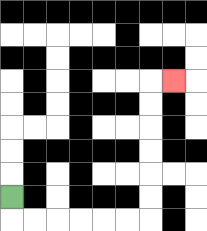{'start': '[0, 8]', 'end': '[7, 3]', 'path_directions': 'D,R,R,R,R,R,R,U,U,U,U,U,U,R', 'path_coordinates': '[[0, 8], [0, 9], [1, 9], [2, 9], [3, 9], [4, 9], [5, 9], [6, 9], [6, 8], [6, 7], [6, 6], [6, 5], [6, 4], [6, 3], [7, 3]]'}